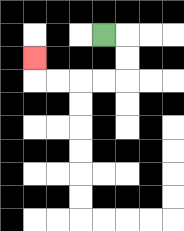{'start': '[4, 1]', 'end': '[1, 2]', 'path_directions': 'R,D,D,L,L,L,L,U', 'path_coordinates': '[[4, 1], [5, 1], [5, 2], [5, 3], [4, 3], [3, 3], [2, 3], [1, 3], [1, 2]]'}